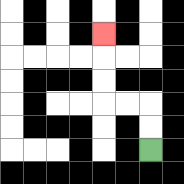{'start': '[6, 6]', 'end': '[4, 1]', 'path_directions': 'U,U,L,L,U,U,U', 'path_coordinates': '[[6, 6], [6, 5], [6, 4], [5, 4], [4, 4], [4, 3], [4, 2], [4, 1]]'}